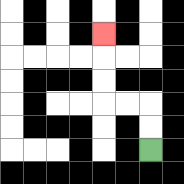{'start': '[6, 6]', 'end': '[4, 1]', 'path_directions': 'U,U,L,L,U,U,U', 'path_coordinates': '[[6, 6], [6, 5], [6, 4], [5, 4], [4, 4], [4, 3], [4, 2], [4, 1]]'}